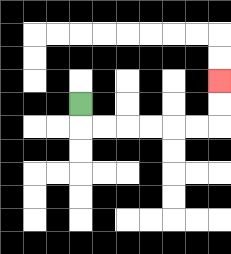{'start': '[3, 4]', 'end': '[9, 3]', 'path_directions': 'D,R,R,R,R,R,R,U,U', 'path_coordinates': '[[3, 4], [3, 5], [4, 5], [5, 5], [6, 5], [7, 5], [8, 5], [9, 5], [9, 4], [9, 3]]'}